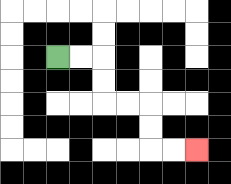{'start': '[2, 2]', 'end': '[8, 6]', 'path_directions': 'R,R,D,D,R,R,D,D,R,R', 'path_coordinates': '[[2, 2], [3, 2], [4, 2], [4, 3], [4, 4], [5, 4], [6, 4], [6, 5], [6, 6], [7, 6], [8, 6]]'}